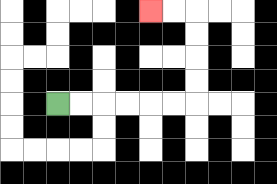{'start': '[2, 4]', 'end': '[6, 0]', 'path_directions': 'R,R,R,R,R,R,U,U,U,U,L,L', 'path_coordinates': '[[2, 4], [3, 4], [4, 4], [5, 4], [6, 4], [7, 4], [8, 4], [8, 3], [8, 2], [8, 1], [8, 0], [7, 0], [6, 0]]'}